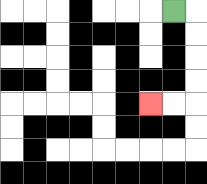{'start': '[7, 0]', 'end': '[6, 4]', 'path_directions': 'R,D,D,D,D,L,L', 'path_coordinates': '[[7, 0], [8, 0], [8, 1], [8, 2], [8, 3], [8, 4], [7, 4], [6, 4]]'}